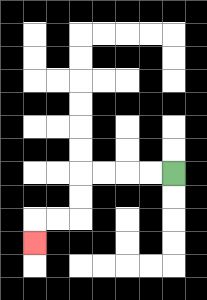{'start': '[7, 7]', 'end': '[1, 10]', 'path_directions': 'L,L,L,L,D,D,L,L,D', 'path_coordinates': '[[7, 7], [6, 7], [5, 7], [4, 7], [3, 7], [3, 8], [3, 9], [2, 9], [1, 9], [1, 10]]'}